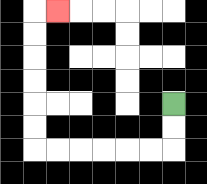{'start': '[7, 4]', 'end': '[2, 0]', 'path_directions': 'D,D,L,L,L,L,L,L,U,U,U,U,U,U,R', 'path_coordinates': '[[7, 4], [7, 5], [7, 6], [6, 6], [5, 6], [4, 6], [3, 6], [2, 6], [1, 6], [1, 5], [1, 4], [1, 3], [1, 2], [1, 1], [1, 0], [2, 0]]'}